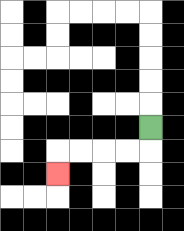{'start': '[6, 5]', 'end': '[2, 7]', 'path_directions': 'D,L,L,L,L,D', 'path_coordinates': '[[6, 5], [6, 6], [5, 6], [4, 6], [3, 6], [2, 6], [2, 7]]'}